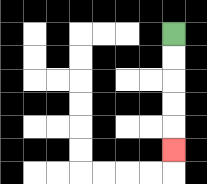{'start': '[7, 1]', 'end': '[7, 6]', 'path_directions': 'D,D,D,D,D', 'path_coordinates': '[[7, 1], [7, 2], [7, 3], [7, 4], [7, 5], [7, 6]]'}